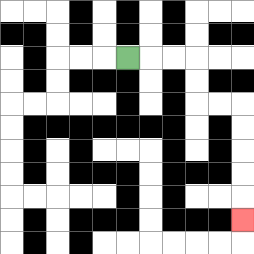{'start': '[5, 2]', 'end': '[10, 9]', 'path_directions': 'R,R,R,D,D,R,R,D,D,D,D,D', 'path_coordinates': '[[5, 2], [6, 2], [7, 2], [8, 2], [8, 3], [8, 4], [9, 4], [10, 4], [10, 5], [10, 6], [10, 7], [10, 8], [10, 9]]'}